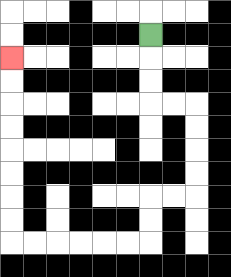{'start': '[6, 1]', 'end': '[0, 2]', 'path_directions': 'D,D,D,R,R,D,D,D,D,L,L,D,D,L,L,L,L,L,L,U,U,U,U,U,U,U,U', 'path_coordinates': '[[6, 1], [6, 2], [6, 3], [6, 4], [7, 4], [8, 4], [8, 5], [8, 6], [8, 7], [8, 8], [7, 8], [6, 8], [6, 9], [6, 10], [5, 10], [4, 10], [3, 10], [2, 10], [1, 10], [0, 10], [0, 9], [0, 8], [0, 7], [0, 6], [0, 5], [0, 4], [0, 3], [0, 2]]'}